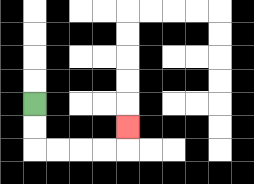{'start': '[1, 4]', 'end': '[5, 5]', 'path_directions': 'D,D,R,R,R,R,U', 'path_coordinates': '[[1, 4], [1, 5], [1, 6], [2, 6], [3, 6], [4, 6], [5, 6], [5, 5]]'}